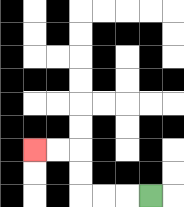{'start': '[6, 8]', 'end': '[1, 6]', 'path_directions': 'L,L,L,U,U,L,L', 'path_coordinates': '[[6, 8], [5, 8], [4, 8], [3, 8], [3, 7], [3, 6], [2, 6], [1, 6]]'}